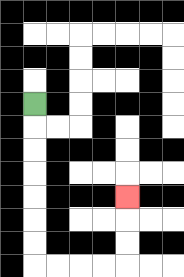{'start': '[1, 4]', 'end': '[5, 8]', 'path_directions': 'D,D,D,D,D,D,D,R,R,R,R,U,U,U', 'path_coordinates': '[[1, 4], [1, 5], [1, 6], [1, 7], [1, 8], [1, 9], [1, 10], [1, 11], [2, 11], [3, 11], [4, 11], [5, 11], [5, 10], [5, 9], [5, 8]]'}